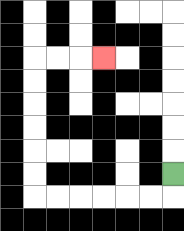{'start': '[7, 7]', 'end': '[4, 2]', 'path_directions': 'D,L,L,L,L,L,L,U,U,U,U,U,U,R,R,R', 'path_coordinates': '[[7, 7], [7, 8], [6, 8], [5, 8], [4, 8], [3, 8], [2, 8], [1, 8], [1, 7], [1, 6], [1, 5], [1, 4], [1, 3], [1, 2], [2, 2], [3, 2], [4, 2]]'}